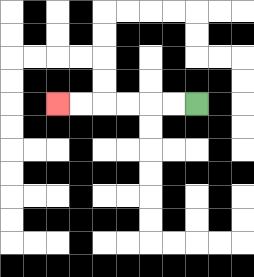{'start': '[8, 4]', 'end': '[2, 4]', 'path_directions': 'L,L,L,L,L,L', 'path_coordinates': '[[8, 4], [7, 4], [6, 4], [5, 4], [4, 4], [3, 4], [2, 4]]'}